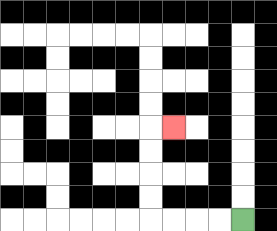{'start': '[10, 9]', 'end': '[7, 5]', 'path_directions': 'L,L,L,L,U,U,U,U,R', 'path_coordinates': '[[10, 9], [9, 9], [8, 9], [7, 9], [6, 9], [6, 8], [6, 7], [6, 6], [6, 5], [7, 5]]'}